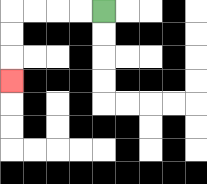{'start': '[4, 0]', 'end': '[0, 3]', 'path_directions': 'L,L,L,L,D,D,D', 'path_coordinates': '[[4, 0], [3, 0], [2, 0], [1, 0], [0, 0], [0, 1], [0, 2], [0, 3]]'}